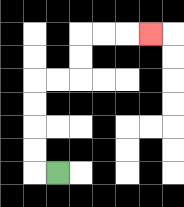{'start': '[2, 7]', 'end': '[6, 1]', 'path_directions': 'L,U,U,U,U,R,R,U,U,R,R,R', 'path_coordinates': '[[2, 7], [1, 7], [1, 6], [1, 5], [1, 4], [1, 3], [2, 3], [3, 3], [3, 2], [3, 1], [4, 1], [5, 1], [6, 1]]'}